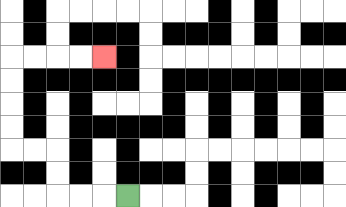{'start': '[5, 8]', 'end': '[4, 2]', 'path_directions': 'L,L,L,U,U,L,L,U,U,U,U,R,R,R,R', 'path_coordinates': '[[5, 8], [4, 8], [3, 8], [2, 8], [2, 7], [2, 6], [1, 6], [0, 6], [0, 5], [0, 4], [0, 3], [0, 2], [1, 2], [2, 2], [3, 2], [4, 2]]'}